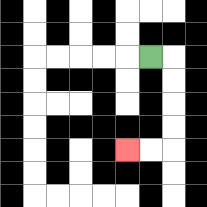{'start': '[6, 2]', 'end': '[5, 6]', 'path_directions': 'R,D,D,D,D,L,L', 'path_coordinates': '[[6, 2], [7, 2], [7, 3], [7, 4], [7, 5], [7, 6], [6, 6], [5, 6]]'}